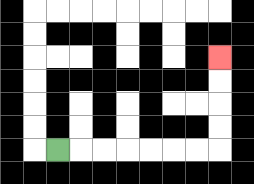{'start': '[2, 6]', 'end': '[9, 2]', 'path_directions': 'R,R,R,R,R,R,R,U,U,U,U', 'path_coordinates': '[[2, 6], [3, 6], [4, 6], [5, 6], [6, 6], [7, 6], [8, 6], [9, 6], [9, 5], [9, 4], [9, 3], [9, 2]]'}